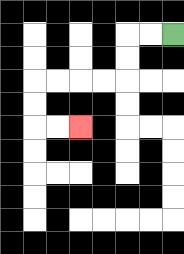{'start': '[7, 1]', 'end': '[3, 5]', 'path_directions': 'L,L,D,D,L,L,L,L,D,D,R,R', 'path_coordinates': '[[7, 1], [6, 1], [5, 1], [5, 2], [5, 3], [4, 3], [3, 3], [2, 3], [1, 3], [1, 4], [1, 5], [2, 5], [3, 5]]'}